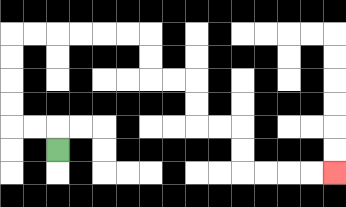{'start': '[2, 6]', 'end': '[14, 7]', 'path_directions': 'U,L,L,U,U,U,U,R,R,R,R,R,R,D,D,R,R,D,D,R,R,D,D,R,R,R,R', 'path_coordinates': '[[2, 6], [2, 5], [1, 5], [0, 5], [0, 4], [0, 3], [0, 2], [0, 1], [1, 1], [2, 1], [3, 1], [4, 1], [5, 1], [6, 1], [6, 2], [6, 3], [7, 3], [8, 3], [8, 4], [8, 5], [9, 5], [10, 5], [10, 6], [10, 7], [11, 7], [12, 7], [13, 7], [14, 7]]'}